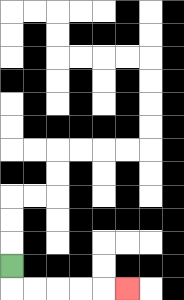{'start': '[0, 11]', 'end': '[5, 12]', 'path_directions': 'D,R,R,R,R,R', 'path_coordinates': '[[0, 11], [0, 12], [1, 12], [2, 12], [3, 12], [4, 12], [5, 12]]'}